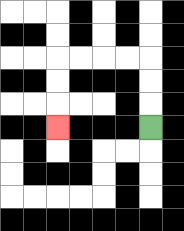{'start': '[6, 5]', 'end': '[2, 5]', 'path_directions': 'U,U,U,L,L,L,L,D,D,D', 'path_coordinates': '[[6, 5], [6, 4], [6, 3], [6, 2], [5, 2], [4, 2], [3, 2], [2, 2], [2, 3], [2, 4], [2, 5]]'}